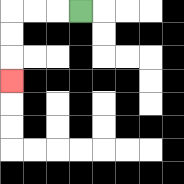{'start': '[3, 0]', 'end': '[0, 3]', 'path_directions': 'L,L,L,D,D,D', 'path_coordinates': '[[3, 0], [2, 0], [1, 0], [0, 0], [0, 1], [0, 2], [0, 3]]'}